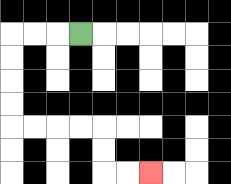{'start': '[3, 1]', 'end': '[6, 7]', 'path_directions': 'L,L,L,D,D,D,D,R,R,R,R,D,D,R,R', 'path_coordinates': '[[3, 1], [2, 1], [1, 1], [0, 1], [0, 2], [0, 3], [0, 4], [0, 5], [1, 5], [2, 5], [3, 5], [4, 5], [4, 6], [4, 7], [5, 7], [6, 7]]'}